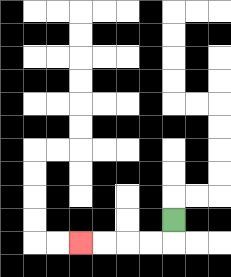{'start': '[7, 9]', 'end': '[3, 10]', 'path_directions': 'D,L,L,L,L', 'path_coordinates': '[[7, 9], [7, 10], [6, 10], [5, 10], [4, 10], [3, 10]]'}